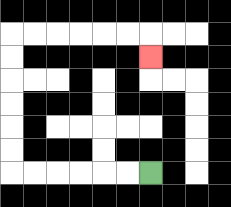{'start': '[6, 7]', 'end': '[6, 2]', 'path_directions': 'L,L,L,L,L,L,U,U,U,U,U,U,R,R,R,R,R,R,D', 'path_coordinates': '[[6, 7], [5, 7], [4, 7], [3, 7], [2, 7], [1, 7], [0, 7], [0, 6], [0, 5], [0, 4], [0, 3], [0, 2], [0, 1], [1, 1], [2, 1], [3, 1], [4, 1], [5, 1], [6, 1], [6, 2]]'}